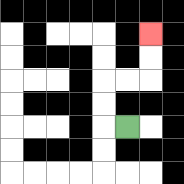{'start': '[5, 5]', 'end': '[6, 1]', 'path_directions': 'L,U,U,R,R,U,U', 'path_coordinates': '[[5, 5], [4, 5], [4, 4], [4, 3], [5, 3], [6, 3], [6, 2], [6, 1]]'}